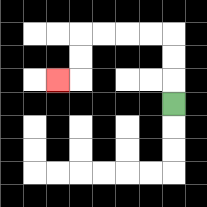{'start': '[7, 4]', 'end': '[2, 3]', 'path_directions': 'U,U,U,L,L,L,L,D,D,L', 'path_coordinates': '[[7, 4], [7, 3], [7, 2], [7, 1], [6, 1], [5, 1], [4, 1], [3, 1], [3, 2], [3, 3], [2, 3]]'}